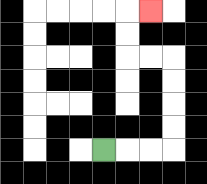{'start': '[4, 6]', 'end': '[6, 0]', 'path_directions': 'R,R,R,U,U,U,U,L,L,U,U,R', 'path_coordinates': '[[4, 6], [5, 6], [6, 6], [7, 6], [7, 5], [7, 4], [7, 3], [7, 2], [6, 2], [5, 2], [5, 1], [5, 0], [6, 0]]'}